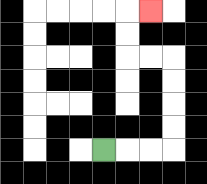{'start': '[4, 6]', 'end': '[6, 0]', 'path_directions': 'R,R,R,U,U,U,U,L,L,U,U,R', 'path_coordinates': '[[4, 6], [5, 6], [6, 6], [7, 6], [7, 5], [7, 4], [7, 3], [7, 2], [6, 2], [5, 2], [5, 1], [5, 0], [6, 0]]'}